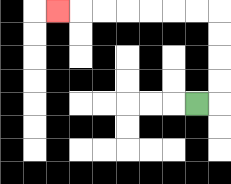{'start': '[8, 4]', 'end': '[2, 0]', 'path_directions': 'R,U,U,U,U,L,L,L,L,L,L,L', 'path_coordinates': '[[8, 4], [9, 4], [9, 3], [9, 2], [9, 1], [9, 0], [8, 0], [7, 0], [6, 0], [5, 0], [4, 0], [3, 0], [2, 0]]'}